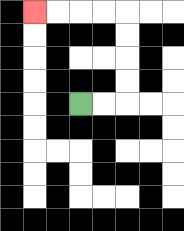{'start': '[3, 4]', 'end': '[1, 0]', 'path_directions': 'R,R,U,U,U,U,L,L,L,L', 'path_coordinates': '[[3, 4], [4, 4], [5, 4], [5, 3], [5, 2], [5, 1], [5, 0], [4, 0], [3, 0], [2, 0], [1, 0]]'}